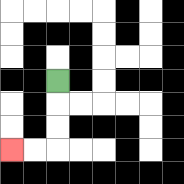{'start': '[2, 3]', 'end': '[0, 6]', 'path_directions': 'D,D,D,L,L', 'path_coordinates': '[[2, 3], [2, 4], [2, 5], [2, 6], [1, 6], [0, 6]]'}